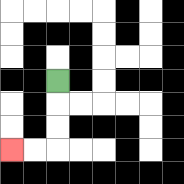{'start': '[2, 3]', 'end': '[0, 6]', 'path_directions': 'D,D,D,L,L', 'path_coordinates': '[[2, 3], [2, 4], [2, 5], [2, 6], [1, 6], [0, 6]]'}